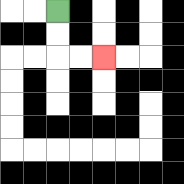{'start': '[2, 0]', 'end': '[4, 2]', 'path_directions': 'D,D,R,R', 'path_coordinates': '[[2, 0], [2, 1], [2, 2], [3, 2], [4, 2]]'}